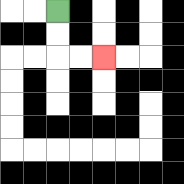{'start': '[2, 0]', 'end': '[4, 2]', 'path_directions': 'D,D,R,R', 'path_coordinates': '[[2, 0], [2, 1], [2, 2], [3, 2], [4, 2]]'}